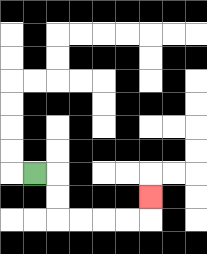{'start': '[1, 7]', 'end': '[6, 8]', 'path_directions': 'R,D,D,R,R,R,R,U', 'path_coordinates': '[[1, 7], [2, 7], [2, 8], [2, 9], [3, 9], [4, 9], [5, 9], [6, 9], [6, 8]]'}